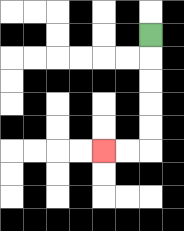{'start': '[6, 1]', 'end': '[4, 6]', 'path_directions': 'D,D,D,D,D,L,L', 'path_coordinates': '[[6, 1], [6, 2], [6, 3], [6, 4], [6, 5], [6, 6], [5, 6], [4, 6]]'}